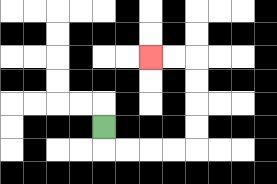{'start': '[4, 5]', 'end': '[6, 2]', 'path_directions': 'D,R,R,R,R,U,U,U,U,L,L', 'path_coordinates': '[[4, 5], [4, 6], [5, 6], [6, 6], [7, 6], [8, 6], [8, 5], [8, 4], [8, 3], [8, 2], [7, 2], [6, 2]]'}